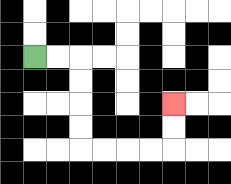{'start': '[1, 2]', 'end': '[7, 4]', 'path_directions': 'R,R,D,D,D,D,R,R,R,R,U,U', 'path_coordinates': '[[1, 2], [2, 2], [3, 2], [3, 3], [3, 4], [3, 5], [3, 6], [4, 6], [5, 6], [6, 6], [7, 6], [7, 5], [7, 4]]'}